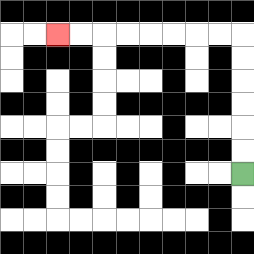{'start': '[10, 7]', 'end': '[2, 1]', 'path_directions': 'U,U,U,U,U,U,L,L,L,L,L,L,L,L', 'path_coordinates': '[[10, 7], [10, 6], [10, 5], [10, 4], [10, 3], [10, 2], [10, 1], [9, 1], [8, 1], [7, 1], [6, 1], [5, 1], [4, 1], [3, 1], [2, 1]]'}